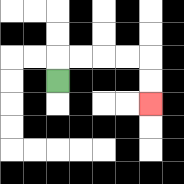{'start': '[2, 3]', 'end': '[6, 4]', 'path_directions': 'U,R,R,R,R,D,D', 'path_coordinates': '[[2, 3], [2, 2], [3, 2], [4, 2], [5, 2], [6, 2], [6, 3], [6, 4]]'}